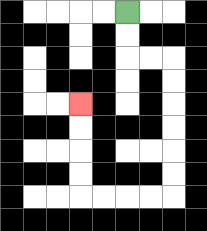{'start': '[5, 0]', 'end': '[3, 4]', 'path_directions': 'D,D,R,R,D,D,D,D,D,D,L,L,L,L,U,U,U,U', 'path_coordinates': '[[5, 0], [5, 1], [5, 2], [6, 2], [7, 2], [7, 3], [7, 4], [7, 5], [7, 6], [7, 7], [7, 8], [6, 8], [5, 8], [4, 8], [3, 8], [3, 7], [3, 6], [3, 5], [3, 4]]'}